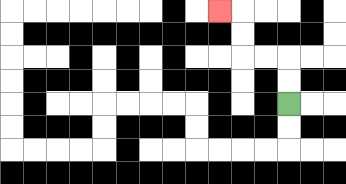{'start': '[12, 4]', 'end': '[9, 0]', 'path_directions': 'U,U,L,L,U,U,L', 'path_coordinates': '[[12, 4], [12, 3], [12, 2], [11, 2], [10, 2], [10, 1], [10, 0], [9, 0]]'}